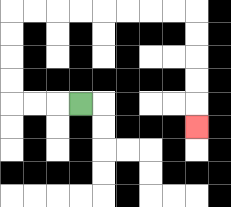{'start': '[3, 4]', 'end': '[8, 5]', 'path_directions': 'L,L,L,U,U,U,U,R,R,R,R,R,R,R,R,D,D,D,D,D', 'path_coordinates': '[[3, 4], [2, 4], [1, 4], [0, 4], [0, 3], [0, 2], [0, 1], [0, 0], [1, 0], [2, 0], [3, 0], [4, 0], [5, 0], [6, 0], [7, 0], [8, 0], [8, 1], [8, 2], [8, 3], [8, 4], [8, 5]]'}